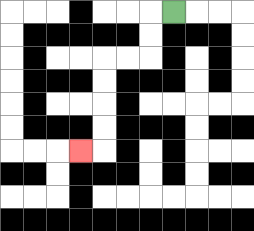{'start': '[7, 0]', 'end': '[3, 6]', 'path_directions': 'L,D,D,L,L,D,D,D,D,L', 'path_coordinates': '[[7, 0], [6, 0], [6, 1], [6, 2], [5, 2], [4, 2], [4, 3], [4, 4], [4, 5], [4, 6], [3, 6]]'}